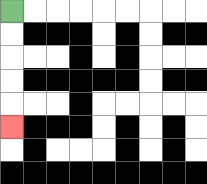{'start': '[0, 0]', 'end': '[0, 5]', 'path_directions': 'D,D,D,D,D', 'path_coordinates': '[[0, 0], [0, 1], [0, 2], [0, 3], [0, 4], [0, 5]]'}